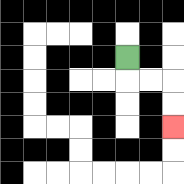{'start': '[5, 2]', 'end': '[7, 5]', 'path_directions': 'D,R,R,D,D', 'path_coordinates': '[[5, 2], [5, 3], [6, 3], [7, 3], [7, 4], [7, 5]]'}